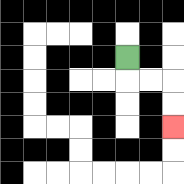{'start': '[5, 2]', 'end': '[7, 5]', 'path_directions': 'D,R,R,D,D', 'path_coordinates': '[[5, 2], [5, 3], [6, 3], [7, 3], [7, 4], [7, 5]]'}